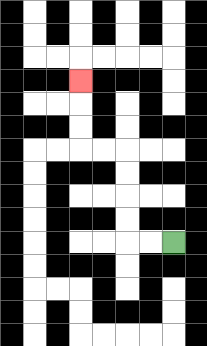{'start': '[7, 10]', 'end': '[3, 3]', 'path_directions': 'L,L,U,U,U,U,L,L,U,U,U', 'path_coordinates': '[[7, 10], [6, 10], [5, 10], [5, 9], [5, 8], [5, 7], [5, 6], [4, 6], [3, 6], [3, 5], [3, 4], [3, 3]]'}